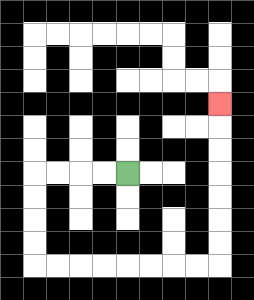{'start': '[5, 7]', 'end': '[9, 4]', 'path_directions': 'L,L,L,L,D,D,D,D,R,R,R,R,R,R,R,R,U,U,U,U,U,U,U', 'path_coordinates': '[[5, 7], [4, 7], [3, 7], [2, 7], [1, 7], [1, 8], [1, 9], [1, 10], [1, 11], [2, 11], [3, 11], [4, 11], [5, 11], [6, 11], [7, 11], [8, 11], [9, 11], [9, 10], [9, 9], [9, 8], [9, 7], [9, 6], [9, 5], [9, 4]]'}